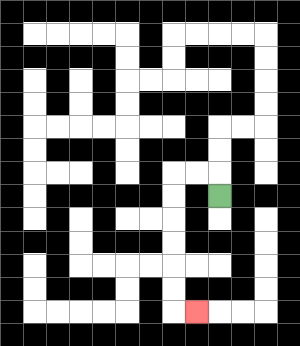{'start': '[9, 8]', 'end': '[8, 13]', 'path_directions': 'U,L,L,D,D,D,D,D,D,R', 'path_coordinates': '[[9, 8], [9, 7], [8, 7], [7, 7], [7, 8], [7, 9], [7, 10], [7, 11], [7, 12], [7, 13], [8, 13]]'}